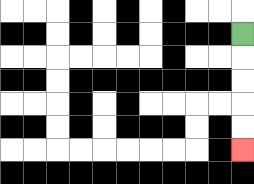{'start': '[10, 1]', 'end': '[10, 6]', 'path_directions': 'D,D,D,D,D', 'path_coordinates': '[[10, 1], [10, 2], [10, 3], [10, 4], [10, 5], [10, 6]]'}